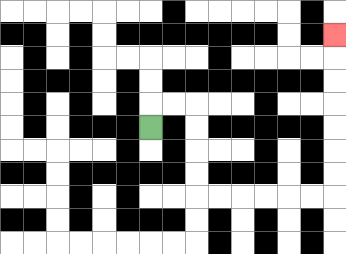{'start': '[6, 5]', 'end': '[14, 1]', 'path_directions': 'U,R,R,D,D,D,D,R,R,R,R,R,R,U,U,U,U,U,U,U', 'path_coordinates': '[[6, 5], [6, 4], [7, 4], [8, 4], [8, 5], [8, 6], [8, 7], [8, 8], [9, 8], [10, 8], [11, 8], [12, 8], [13, 8], [14, 8], [14, 7], [14, 6], [14, 5], [14, 4], [14, 3], [14, 2], [14, 1]]'}